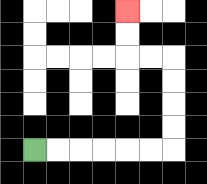{'start': '[1, 6]', 'end': '[5, 0]', 'path_directions': 'R,R,R,R,R,R,U,U,U,U,L,L,U,U', 'path_coordinates': '[[1, 6], [2, 6], [3, 6], [4, 6], [5, 6], [6, 6], [7, 6], [7, 5], [7, 4], [7, 3], [7, 2], [6, 2], [5, 2], [5, 1], [5, 0]]'}